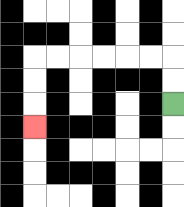{'start': '[7, 4]', 'end': '[1, 5]', 'path_directions': 'U,U,L,L,L,L,L,L,D,D,D', 'path_coordinates': '[[7, 4], [7, 3], [7, 2], [6, 2], [5, 2], [4, 2], [3, 2], [2, 2], [1, 2], [1, 3], [1, 4], [1, 5]]'}